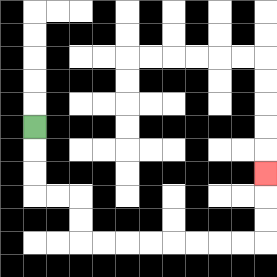{'start': '[1, 5]', 'end': '[11, 7]', 'path_directions': 'D,D,D,R,R,D,D,R,R,R,R,R,R,R,R,U,U,U', 'path_coordinates': '[[1, 5], [1, 6], [1, 7], [1, 8], [2, 8], [3, 8], [3, 9], [3, 10], [4, 10], [5, 10], [6, 10], [7, 10], [8, 10], [9, 10], [10, 10], [11, 10], [11, 9], [11, 8], [11, 7]]'}